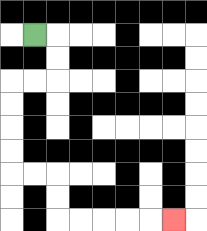{'start': '[1, 1]', 'end': '[7, 9]', 'path_directions': 'R,D,D,L,L,D,D,D,D,R,R,D,D,R,R,R,R,R', 'path_coordinates': '[[1, 1], [2, 1], [2, 2], [2, 3], [1, 3], [0, 3], [0, 4], [0, 5], [0, 6], [0, 7], [1, 7], [2, 7], [2, 8], [2, 9], [3, 9], [4, 9], [5, 9], [6, 9], [7, 9]]'}